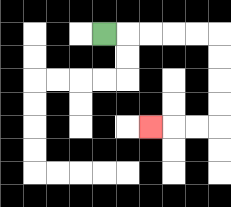{'start': '[4, 1]', 'end': '[6, 5]', 'path_directions': 'R,R,R,R,R,D,D,D,D,L,L,L', 'path_coordinates': '[[4, 1], [5, 1], [6, 1], [7, 1], [8, 1], [9, 1], [9, 2], [9, 3], [9, 4], [9, 5], [8, 5], [7, 5], [6, 5]]'}